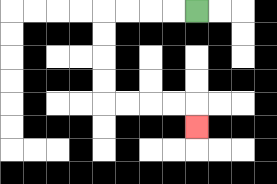{'start': '[8, 0]', 'end': '[8, 5]', 'path_directions': 'L,L,L,L,D,D,D,D,R,R,R,R,D', 'path_coordinates': '[[8, 0], [7, 0], [6, 0], [5, 0], [4, 0], [4, 1], [4, 2], [4, 3], [4, 4], [5, 4], [6, 4], [7, 4], [8, 4], [8, 5]]'}